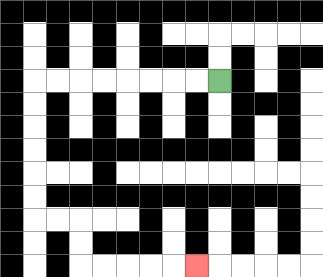{'start': '[9, 3]', 'end': '[8, 11]', 'path_directions': 'L,L,L,L,L,L,L,L,D,D,D,D,D,D,R,R,D,D,R,R,R,R,R', 'path_coordinates': '[[9, 3], [8, 3], [7, 3], [6, 3], [5, 3], [4, 3], [3, 3], [2, 3], [1, 3], [1, 4], [1, 5], [1, 6], [1, 7], [1, 8], [1, 9], [2, 9], [3, 9], [3, 10], [3, 11], [4, 11], [5, 11], [6, 11], [7, 11], [8, 11]]'}